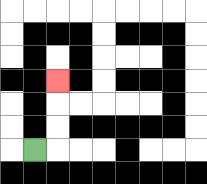{'start': '[1, 6]', 'end': '[2, 3]', 'path_directions': 'R,U,U,U', 'path_coordinates': '[[1, 6], [2, 6], [2, 5], [2, 4], [2, 3]]'}